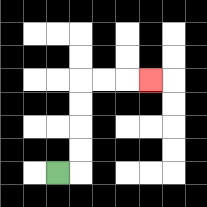{'start': '[2, 7]', 'end': '[6, 3]', 'path_directions': 'R,U,U,U,U,R,R,R', 'path_coordinates': '[[2, 7], [3, 7], [3, 6], [3, 5], [3, 4], [3, 3], [4, 3], [5, 3], [6, 3]]'}